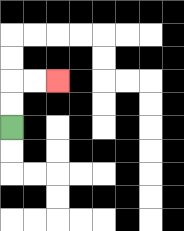{'start': '[0, 5]', 'end': '[2, 3]', 'path_directions': 'U,U,R,R', 'path_coordinates': '[[0, 5], [0, 4], [0, 3], [1, 3], [2, 3]]'}